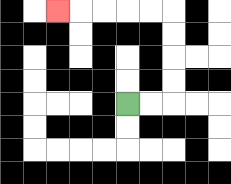{'start': '[5, 4]', 'end': '[2, 0]', 'path_directions': 'R,R,U,U,U,U,L,L,L,L,L', 'path_coordinates': '[[5, 4], [6, 4], [7, 4], [7, 3], [7, 2], [7, 1], [7, 0], [6, 0], [5, 0], [4, 0], [3, 0], [2, 0]]'}